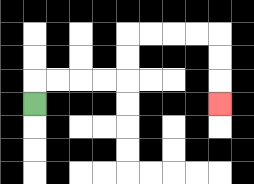{'start': '[1, 4]', 'end': '[9, 4]', 'path_directions': 'U,R,R,R,R,U,U,R,R,R,R,D,D,D', 'path_coordinates': '[[1, 4], [1, 3], [2, 3], [3, 3], [4, 3], [5, 3], [5, 2], [5, 1], [6, 1], [7, 1], [8, 1], [9, 1], [9, 2], [9, 3], [9, 4]]'}